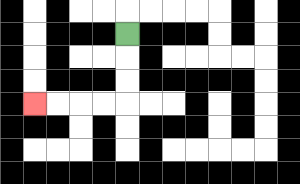{'start': '[5, 1]', 'end': '[1, 4]', 'path_directions': 'D,D,D,L,L,L,L', 'path_coordinates': '[[5, 1], [5, 2], [5, 3], [5, 4], [4, 4], [3, 4], [2, 4], [1, 4]]'}